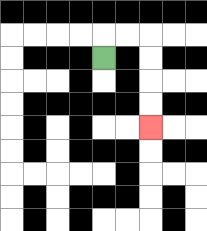{'start': '[4, 2]', 'end': '[6, 5]', 'path_directions': 'U,R,R,D,D,D,D', 'path_coordinates': '[[4, 2], [4, 1], [5, 1], [6, 1], [6, 2], [6, 3], [6, 4], [6, 5]]'}